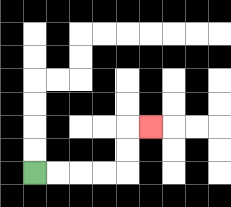{'start': '[1, 7]', 'end': '[6, 5]', 'path_directions': 'R,R,R,R,U,U,R', 'path_coordinates': '[[1, 7], [2, 7], [3, 7], [4, 7], [5, 7], [5, 6], [5, 5], [6, 5]]'}